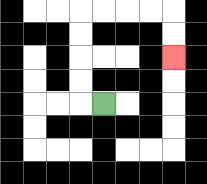{'start': '[4, 4]', 'end': '[7, 2]', 'path_directions': 'L,U,U,U,U,R,R,R,R,D,D', 'path_coordinates': '[[4, 4], [3, 4], [3, 3], [3, 2], [3, 1], [3, 0], [4, 0], [5, 0], [6, 0], [7, 0], [7, 1], [7, 2]]'}